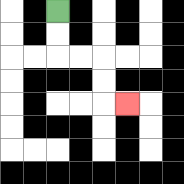{'start': '[2, 0]', 'end': '[5, 4]', 'path_directions': 'D,D,R,R,D,D,R', 'path_coordinates': '[[2, 0], [2, 1], [2, 2], [3, 2], [4, 2], [4, 3], [4, 4], [5, 4]]'}